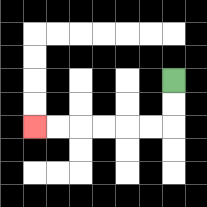{'start': '[7, 3]', 'end': '[1, 5]', 'path_directions': 'D,D,L,L,L,L,L,L', 'path_coordinates': '[[7, 3], [7, 4], [7, 5], [6, 5], [5, 5], [4, 5], [3, 5], [2, 5], [1, 5]]'}